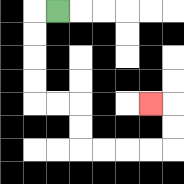{'start': '[2, 0]', 'end': '[6, 4]', 'path_directions': 'L,D,D,D,D,R,R,D,D,R,R,R,R,U,U,L', 'path_coordinates': '[[2, 0], [1, 0], [1, 1], [1, 2], [1, 3], [1, 4], [2, 4], [3, 4], [3, 5], [3, 6], [4, 6], [5, 6], [6, 6], [7, 6], [7, 5], [7, 4], [6, 4]]'}